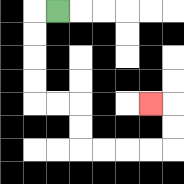{'start': '[2, 0]', 'end': '[6, 4]', 'path_directions': 'L,D,D,D,D,R,R,D,D,R,R,R,R,U,U,L', 'path_coordinates': '[[2, 0], [1, 0], [1, 1], [1, 2], [1, 3], [1, 4], [2, 4], [3, 4], [3, 5], [3, 6], [4, 6], [5, 6], [6, 6], [7, 6], [7, 5], [7, 4], [6, 4]]'}